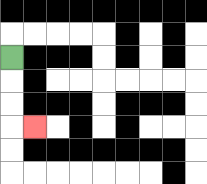{'start': '[0, 2]', 'end': '[1, 5]', 'path_directions': 'D,D,D,R', 'path_coordinates': '[[0, 2], [0, 3], [0, 4], [0, 5], [1, 5]]'}